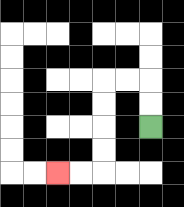{'start': '[6, 5]', 'end': '[2, 7]', 'path_directions': 'U,U,L,L,D,D,D,D,L,L', 'path_coordinates': '[[6, 5], [6, 4], [6, 3], [5, 3], [4, 3], [4, 4], [4, 5], [4, 6], [4, 7], [3, 7], [2, 7]]'}